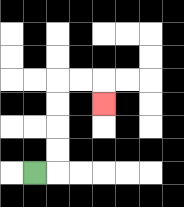{'start': '[1, 7]', 'end': '[4, 4]', 'path_directions': 'R,U,U,U,U,R,R,D', 'path_coordinates': '[[1, 7], [2, 7], [2, 6], [2, 5], [2, 4], [2, 3], [3, 3], [4, 3], [4, 4]]'}